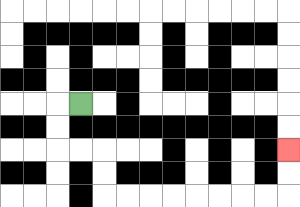{'start': '[3, 4]', 'end': '[12, 6]', 'path_directions': 'L,D,D,R,R,D,D,R,R,R,R,R,R,R,R,U,U', 'path_coordinates': '[[3, 4], [2, 4], [2, 5], [2, 6], [3, 6], [4, 6], [4, 7], [4, 8], [5, 8], [6, 8], [7, 8], [8, 8], [9, 8], [10, 8], [11, 8], [12, 8], [12, 7], [12, 6]]'}